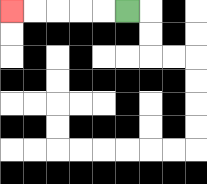{'start': '[5, 0]', 'end': '[0, 0]', 'path_directions': 'L,L,L,L,L', 'path_coordinates': '[[5, 0], [4, 0], [3, 0], [2, 0], [1, 0], [0, 0]]'}